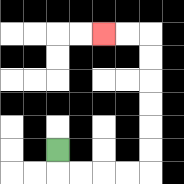{'start': '[2, 6]', 'end': '[4, 1]', 'path_directions': 'D,R,R,R,R,U,U,U,U,U,U,L,L', 'path_coordinates': '[[2, 6], [2, 7], [3, 7], [4, 7], [5, 7], [6, 7], [6, 6], [6, 5], [6, 4], [6, 3], [6, 2], [6, 1], [5, 1], [4, 1]]'}